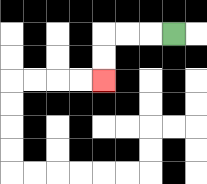{'start': '[7, 1]', 'end': '[4, 3]', 'path_directions': 'L,L,L,D,D', 'path_coordinates': '[[7, 1], [6, 1], [5, 1], [4, 1], [4, 2], [4, 3]]'}